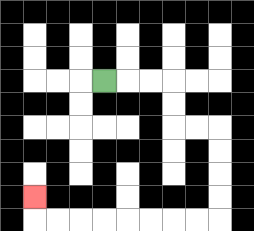{'start': '[4, 3]', 'end': '[1, 8]', 'path_directions': 'R,R,R,D,D,R,R,D,D,D,D,L,L,L,L,L,L,L,L,U', 'path_coordinates': '[[4, 3], [5, 3], [6, 3], [7, 3], [7, 4], [7, 5], [8, 5], [9, 5], [9, 6], [9, 7], [9, 8], [9, 9], [8, 9], [7, 9], [6, 9], [5, 9], [4, 9], [3, 9], [2, 9], [1, 9], [1, 8]]'}